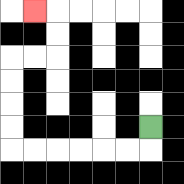{'start': '[6, 5]', 'end': '[1, 0]', 'path_directions': 'D,L,L,L,L,L,L,U,U,U,U,R,R,U,U,L', 'path_coordinates': '[[6, 5], [6, 6], [5, 6], [4, 6], [3, 6], [2, 6], [1, 6], [0, 6], [0, 5], [0, 4], [0, 3], [0, 2], [1, 2], [2, 2], [2, 1], [2, 0], [1, 0]]'}